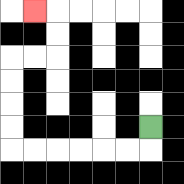{'start': '[6, 5]', 'end': '[1, 0]', 'path_directions': 'D,L,L,L,L,L,L,U,U,U,U,R,R,U,U,L', 'path_coordinates': '[[6, 5], [6, 6], [5, 6], [4, 6], [3, 6], [2, 6], [1, 6], [0, 6], [0, 5], [0, 4], [0, 3], [0, 2], [1, 2], [2, 2], [2, 1], [2, 0], [1, 0]]'}